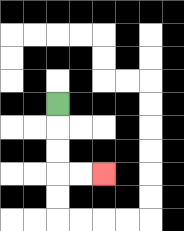{'start': '[2, 4]', 'end': '[4, 7]', 'path_directions': 'D,D,D,R,R', 'path_coordinates': '[[2, 4], [2, 5], [2, 6], [2, 7], [3, 7], [4, 7]]'}